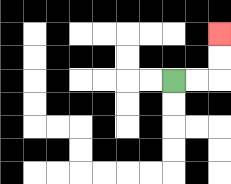{'start': '[7, 3]', 'end': '[9, 1]', 'path_directions': 'R,R,U,U', 'path_coordinates': '[[7, 3], [8, 3], [9, 3], [9, 2], [9, 1]]'}